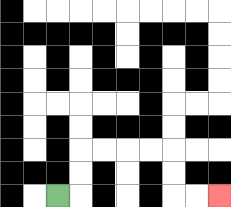{'start': '[2, 8]', 'end': '[9, 8]', 'path_directions': 'R,U,U,R,R,R,R,D,D,R,R', 'path_coordinates': '[[2, 8], [3, 8], [3, 7], [3, 6], [4, 6], [5, 6], [6, 6], [7, 6], [7, 7], [7, 8], [8, 8], [9, 8]]'}